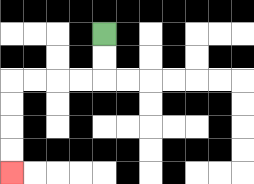{'start': '[4, 1]', 'end': '[0, 7]', 'path_directions': 'D,D,L,L,L,L,D,D,D,D', 'path_coordinates': '[[4, 1], [4, 2], [4, 3], [3, 3], [2, 3], [1, 3], [0, 3], [0, 4], [0, 5], [0, 6], [0, 7]]'}